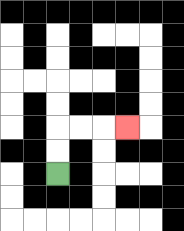{'start': '[2, 7]', 'end': '[5, 5]', 'path_directions': 'U,U,R,R,R', 'path_coordinates': '[[2, 7], [2, 6], [2, 5], [3, 5], [4, 5], [5, 5]]'}